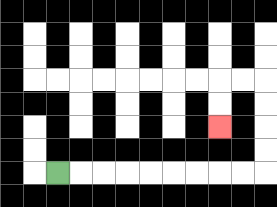{'start': '[2, 7]', 'end': '[9, 5]', 'path_directions': 'R,R,R,R,R,R,R,R,R,U,U,U,U,L,L,D,D', 'path_coordinates': '[[2, 7], [3, 7], [4, 7], [5, 7], [6, 7], [7, 7], [8, 7], [9, 7], [10, 7], [11, 7], [11, 6], [11, 5], [11, 4], [11, 3], [10, 3], [9, 3], [9, 4], [9, 5]]'}